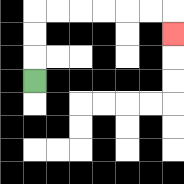{'start': '[1, 3]', 'end': '[7, 1]', 'path_directions': 'U,U,U,R,R,R,R,R,R,D', 'path_coordinates': '[[1, 3], [1, 2], [1, 1], [1, 0], [2, 0], [3, 0], [4, 0], [5, 0], [6, 0], [7, 0], [7, 1]]'}